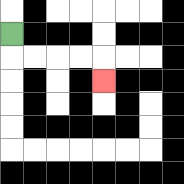{'start': '[0, 1]', 'end': '[4, 3]', 'path_directions': 'D,R,R,R,R,D', 'path_coordinates': '[[0, 1], [0, 2], [1, 2], [2, 2], [3, 2], [4, 2], [4, 3]]'}